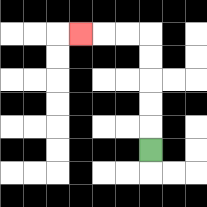{'start': '[6, 6]', 'end': '[3, 1]', 'path_directions': 'U,U,U,U,U,L,L,L', 'path_coordinates': '[[6, 6], [6, 5], [6, 4], [6, 3], [6, 2], [6, 1], [5, 1], [4, 1], [3, 1]]'}